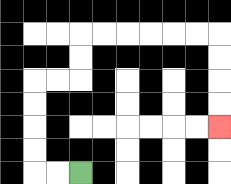{'start': '[3, 7]', 'end': '[9, 5]', 'path_directions': 'L,L,U,U,U,U,R,R,U,U,R,R,R,R,R,R,D,D,D,D', 'path_coordinates': '[[3, 7], [2, 7], [1, 7], [1, 6], [1, 5], [1, 4], [1, 3], [2, 3], [3, 3], [3, 2], [3, 1], [4, 1], [5, 1], [6, 1], [7, 1], [8, 1], [9, 1], [9, 2], [9, 3], [9, 4], [9, 5]]'}